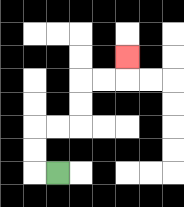{'start': '[2, 7]', 'end': '[5, 2]', 'path_directions': 'L,U,U,R,R,U,U,R,R,U', 'path_coordinates': '[[2, 7], [1, 7], [1, 6], [1, 5], [2, 5], [3, 5], [3, 4], [3, 3], [4, 3], [5, 3], [5, 2]]'}